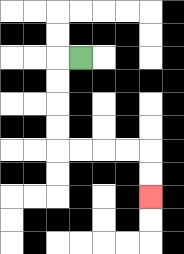{'start': '[3, 2]', 'end': '[6, 8]', 'path_directions': 'L,D,D,D,D,R,R,R,R,D,D', 'path_coordinates': '[[3, 2], [2, 2], [2, 3], [2, 4], [2, 5], [2, 6], [3, 6], [4, 6], [5, 6], [6, 6], [6, 7], [6, 8]]'}